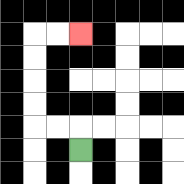{'start': '[3, 6]', 'end': '[3, 1]', 'path_directions': 'U,L,L,U,U,U,U,R,R', 'path_coordinates': '[[3, 6], [3, 5], [2, 5], [1, 5], [1, 4], [1, 3], [1, 2], [1, 1], [2, 1], [3, 1]]'}